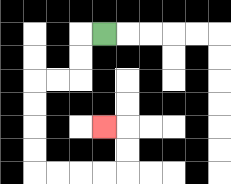{'start': '[4, 1]', 'end': '[4, 5]', 'path_directions': 'L,D,D,L,L,D,D,D,D,R,R,R,R,U,U,L', 'path_coordinates': '[[4, 1], [3, 1], [3, 2], [3, 3], [2, 3], [1, 3], [1, 4], [1, 5], [1, 6], [1, 7], [2, 7], [3, 7], [4, 7], [5, 7], [5, 6], [5, 5], [4, 5]]'}